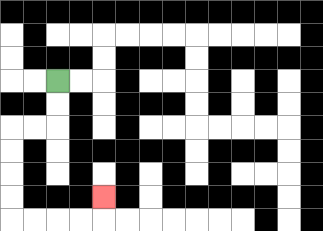{'start': '[2, 3]', 'end': '[4, 8]', 'path_directions': 'D,D,L,L,D,D,D,D,R,R,R,R,U', 'path_coordinates': '[[2, 3], [2, 4], [2, 5], [1, 5], [0, 5], [0, 6], [0, 7], [0, 8], [0, 9], [1, 9], [2, 9], [3, 9], [4, 9], [4, 8]]'}